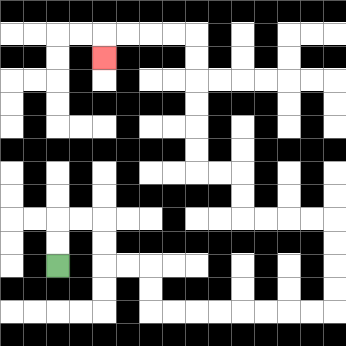{'start': '[2, 11]', 'end': '[4, 2]', 'path_directions': 'U,U,R,R,D,D,R,R,D,D,R,R,R,R,R,R,R,R,U,U,U,U,L,L,L,L,U,U,L,L,U,U,U,U,U,U,L,L,L,L,D', 'path_coordinates': '[[2, 11], [2, 10], [2, 9], [3, 9], [4, 9], [4, 10], [4, 11], [5, 11], [6, 11], [6, 12], [6, 13], [7, 13], [8, 13], [9, 13], [10, 13], [11, 13], [12, 13], [13, 13], [14, 13], [14, 12], [14, 11], [14, 10], [14, 9], [13, 9], [12, 9], [11, 9], [10, 9], [10, 8], [10, 7], [9, 7], [8, 7], [8, 6], [8, 5], [8, 4], [8, 3], [8, 2], [8, 1], [7, 1], [6, 1], [5, 1], [4, 1], [4, 2]]'}